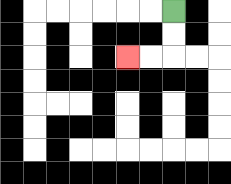{'start': '[7, 0]', 'end': '[5, 2]', 'path_directions': 'D,D,L,L', 'path_coordinates': '[[7, 0], [7, 1], [7, 2], [6, 2], [5, 2]]'}